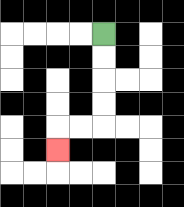{'start': '[4, 1]', 'end': '[2, 6]', 'path_directions': 'D,D,D,D,L,L,D', 'path_coordinates': '[[4, 1], [4, 2], [4, 3], [4, 4], [4, 5], [3, 5], [2, 5], [2, 6]]'}